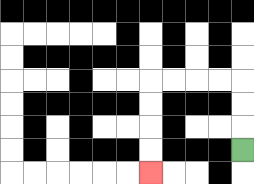{'start': '[10, 6]', 'end': '[6, 7]', 'path_directions': 'U,U,U,L,L,L,L,D,D,D,D', 'path_coordinates': '[[10, 6], [10, 5], [10, 4], [10, 3], [9, 3], [8, 3], [7, 3], [6, 3], [6, 4], [6, 5], [6, 6], [6, 7]]'}